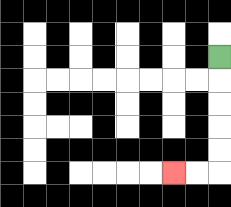{'start': '[9, 2]', 'end': '[7, 7]', 'path_directions': 'D,D,D,D,D,L,L', 'path_coordinates': '[[9, 2], [9, 3], [9, 4], [9, 5], [9, 6], [9, 7], [8, 7], [7, 7]]'}